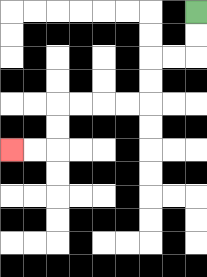{'start': '[8, 0]', 'end': '[0, 6]', 'path_directions': 'D,D,L,L,D,D,L,L,L,L,D,D,L,L', 'path_coordinates': '[[8, 0], [8, 1], [8, 2], [7, 2], [6, 2], [6, 3], [6, 4], [5, 4], [4, 4], [3, 4], [2, 4], [2, 5], [2, 6], [1, 6], [0, 6]]'}